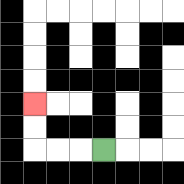{'start': '[4, 6]', 'end': '[1, 4]', 'path_directions': 'L,L,L,U,U', 'path_coordinates': '[[4, 6], [3, 6], [2, 6], [1, 6], [1, 5], [1, 4]]'}